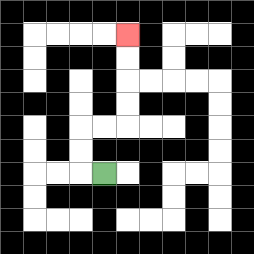{'start': '[4, 7]', 'end': '[5, 1]', 'path_directions': 'L,U,U,R,R,U,U,U,U', 'path_coordinates': '[[4, 7], [3, 7], [3, 6], [3, 5], [4, 5], [5, 5], [5, 4], [5, 3], [5, 2], [5, 1]]'}